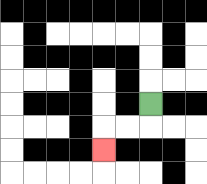{'start': '[6, 4]', 'end': '[4, 6]', 'path_directions': 'D,L,L,D', 'path_coordinates': '[[6, 4], [6, 5], [5, 5], [4, 5], [4, 6]]'}